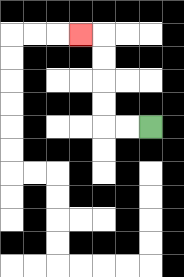{'start': '[6, 5]', 'end': '[3, 1]', 'path_directions': 'L,L,U,U,U,U,L', 'path_coordinates': '[[6, 5], [5, 5], [4, 5], [4, 4], [4, 3], [4, 2], [4, 1], [3, 1]]'}